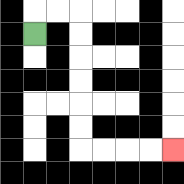{'start': '[1, 1]', 'end': '[7, 6]', 'path_directions': 'U,R,R,D,D,D,D,D,D,R,R,R,R', 'path_coordinates': '[[1, 1], [1, 0], [2, 0], [3, 0], [3, 1], [3, 2], [3, 3], [3, 4], [3, 5], [3, 6], [4, 6], [5, 6], [6, 6], [7, 6]]'}